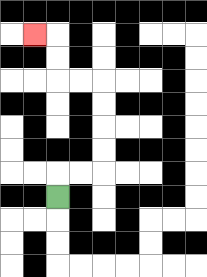{'start': '[2, 8]', 'end': '[1, 1]', 'path_directions': 'U,R,R,U,U,U,U,L,L,U,U,L', 'path_coordinates': '[[2, 8], [2, 7], [3, 7], [4, 7], [4, 6], [4, 5], [4, 4], [4, 3], [3, 3], [2, 3], [2, 2], [2, 1], [1, 1]]'}